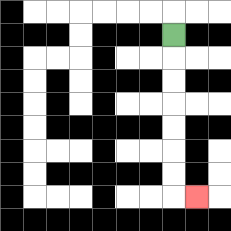{'start': '[7, 1]', 'end': '[8, 8]', 'path_directions': 'D,D,D,D,D,D,D,R', 'path_coordinates': '[[7, 1], [7, 2], [7, 3], [7, 4], [7, 5], [7, 6], [7, 7], [7, 8], [8, 8]]'}